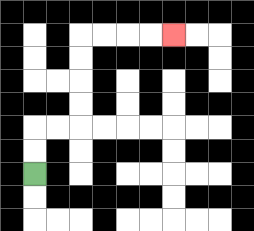{'start': '[1, 7]', 'end': '[7, 1]', 'path_directions': 'U,U,R,R,U,U,U,U,R,R,R,R', 'path_coordinates': '[[1, 7], [1, 6], [1, 5], [2, 5], [3, 5], [3, 4], [3, 3], [3, 2], [3, 1], [4, 1], [5, 1], [6, 1], [7, 1]]'}